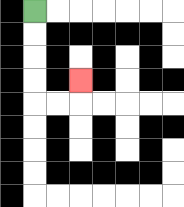{'start': '[1, 0]', 'end': '[3, 3]', 'path_directions': 'D,D,D,D,R,R,U', 'path_coordinates': '[[1, 0], [1, 1], [1, 2], [1, 3], [1, 4], [2, 4], [3, 4], [3, 3]]'}